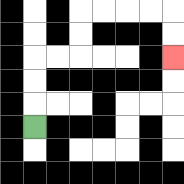{'start': '[1, 5]', 'end': '[7, 2]', 'path_directions': 'U,U,U,R,R,U,U,R,R,R,R,D,D', 'path_coordinates': '[[1, 5], [1, 4], [1, 3], [1, 2], [2, 2], [3, 2], [3, 1], [3, 0], [4, 0], [5, 0], [6, 0], [7, 0], [7, 1], [7, 2]]'}